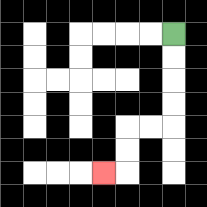{'start': '[7, 1]', 'end': '[4, 7]', 'path_directions': 'D,D,D,D,L,L,D,D,L', 'path_coordinates': '[[7, 1], [7, 2], [7, 3], [7, 4], [7, 5], [6, 5], [5, 5], [5, 6], [5, 7], [4, 7]]'}